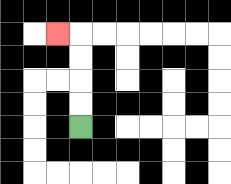{'start': '[3, 5]', 'end': '[2, 1]', 'path_directions': 'U,U,U,U,L', 'path_coordinates': '[[3, 5], [3, 4], [3, 3], [3, 2], [3, 1], [2, 1]]'}